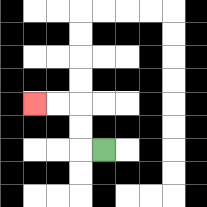{'start': '[4, 6]', 'end': '[1, 4]', 'path_directions': 'L,U,U,L,L', 'path_coordinates': '[[4, 6], [3, 6], [3, 5], [3, 4], [2, 4], [1, 4]]'}